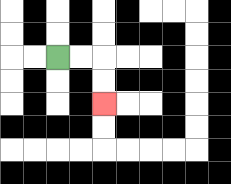{'start': '[2, 2]', 'end': '[4, 4]', 'path_directions': 'R,R,D,D', 'path_coordinates': '[[2, 2], [3, 2], [4, 2], [4, 3], [4, 4]]'}